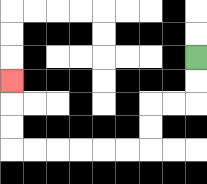{'start': '[8, 2]', 'end': '[0, 3]', 'path_directions': 'D,D,L,L,D,D,L,L,L,L,L,L,U,U,U', 'path_coordinates': '[[8, 2], [8, 3], [8, 4], [7, 4], [6, 4], [6, 5], [6, 6], [5, 6], [4, 6], [3, 6], [2, 6], [1, 6], [0, 6], [0, 5], [0, 4], [0, 3]]'}